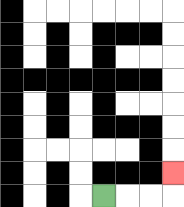{'start': '[4, 8]', 'end': '[7, 7]', 'path_directions': 'R,R,R,U', 'path_coordinates': '[[4, 8], [5, 8], [6, 8], [7, 8], [7, 7]]'}